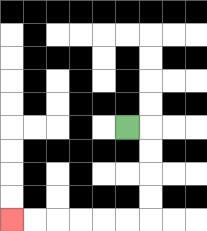{'start': '[5, 5]', 'end': '[0, 9]', 'path_directions': 'R,D,D,D,D,L,L,L,L,L,L', 'path_coordinates': '[[5, 5], [6, 5], [6, 6], [6, 7], [6, 8], [6, 9], [5, 9], [4, 9], [3, 9], [2, 9], [1, 9], [0, 9]]'}